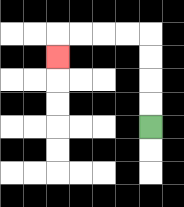{'start': '[6, 5]', 'end': '[2, 2]', 'path_directions': 'U,U,U,U,L,L,L,L,D', 'path_coordinates': '[[6, 5], [6, 4], [6, 3], [6, 2], [6, 1], [5, 1], [4, 1], [3, 1], [2, 1], [2, 2]]'}